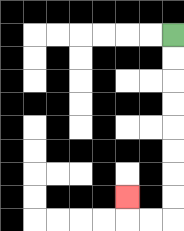{'start': '[7, 1]', 'end': '[5, 8]', 'path_directions': 'D,D,D,D,D,D,D,D,L,L,U', 'path_coordinates': '[[7, 1], [7, 2], [7, 3], [7, 4], [7, 5], [7, 6], [7, 7], [7, 8], [7, 9], [6, 9], [5, 9], [5, 8]]'}